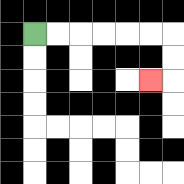{'start': '[1, 1]', 'end': '[6, 3]', 'path_directions': 'R,R,R,R,R,R,D,D,L', 'path_coordinates': '[[1, 1], [2, 1], [3, 1], [4, 1], [5, 1], [6, 1], [7, 1], [7, 2], [7, 3], [6, 3]]'}